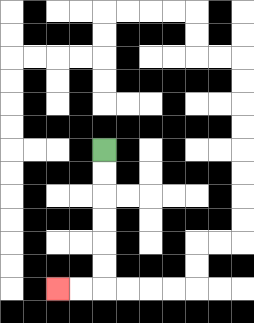{'start': '[4, 6]', 'end': '[2, 12]', 'path_directions': 'D,D,D,D,D,D,L,L', 'path_coordinates': '[[4, 6], [4, 7], [4, 8], [4, 9], [4, 10], [4, 11], [4, 12], [3, 12], [2, 12]]'}